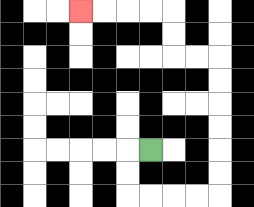{'start': '[6, 6]', 'end': '[3, 0]', 'path_directions': 'L,D,D,R,R,R,R,U,U,U,U,U,U,L,L,U,U,L,L,L,L', 'path_coordinates': '[[6, 6], [5, 6], [5, 7], [5, 8], [6, 8], [7, 8], [8, 8], [9, 8], [9, 7], [9, 6], [9, 5], [9, 4], [9, 3], [9, 2], [8, 2], [7, 2], [7, 1], [7, 0], [6, 0], [5, 0], [4, 0], [3, 0]]'}